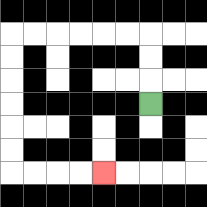{'start': '[6, 4]', 'end': '[4, 7]', 'path_directions': 'U,U,U,L,L,L,L,L,L,D,D,D,D,D,D,R,R,R,R', 'path_coordinates': '[[6, 4], [6, 3], [6, 2], [6, 1], [5, 1], [4, 1], [3, 1], [2, 1], [1, 1], [0, 1], [0, 2], [0, 3], [0, 4], [0, 5], [0, 6], [0, 7], [1, 7], [2, 7], [3, 7], [4, 7]]'}